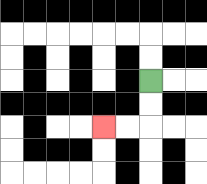{'start': '[6, 3]', 'end': '[4, 5]', 'path_directions': 'D,D,L,L', 'path_coordinates': '[[6, 3], [6, 4], [6, 5], [5, 5], [4, 5]]'}